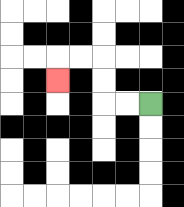{'start': '[6, 4]', 'end': '[2, 3]', 'path_directions': 'L,L,U,U,L,L,D', 'path_coordinates': '[[6, 4], [5, 4], [4, 4], [4, 3], [4, 2], [3, 2], [2, 2], [2, 3]]'}